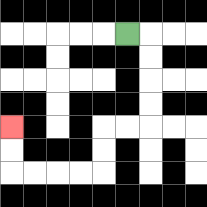{'start': '[5, 1]', 'end': '[0, 5]', 'path_directions': 'R,D,D,D,D,L,L,D,D,L,L,L,L,U,U', 'path_coordinates': '[[5, 1], [6, 1], [6, 2], [6, 3], [6, 4], [6, 5], [5, 5], [4, 5], [4, 6], [4, 7], [3, 7], [2, 7], [1, 7], [0, 7], [0, 6], [0, 5]]'}